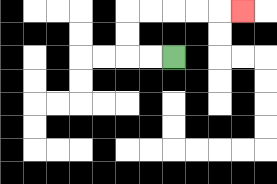{'start': '[7, 2]', 'end': '[10, 0]', 'path_directions': 'L,L,U,U,R,R,R,R,R', 'path_coordinates': '[[7, 2], [6, 2], [5, 2], [5, 1], [5, 0], [6, 0], [7, 0], [8, 0], [9, 0], [10, 0]]'}